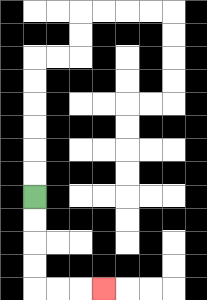{'start': '[1, 8]', 'end': '[4, 12]', 'path_directions': 'D,D,D,D,R,R,R', 'path_coordinates': '[[1, 8], [1, 9], [1, 10], [1, 11], [1, 12], [2, 12], [3, 12], [4, 12]]'}